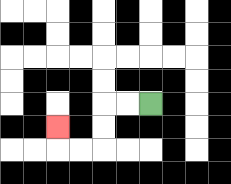{'start': '[6, 4]', 'end': '[2, 5]', 'path_directions': 'L,L,D,D,L,L,U', 'path_coordinates': '[[6, 4], [5, 4], [4, 4], [4, 5], [4, 6], [3, 6], [2, 6], [2, 5]]'}